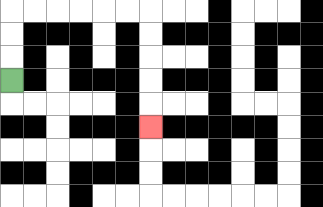{'start': '[0, 3]', 'end': '[6, 5]', 'path_directions': 'U,U,U,R,R,R,R,R,R,D,D,D,D,D', 'path_coordinates': '[[0, 3], [0, 2], [0, 1], [0, 0], [1, 0], [2, 0], [3, 0], [4, 0], [5, 0], [6, 0], [6, 1], [6, 2], [6, 3], [6, 4], [6, 5]]'}